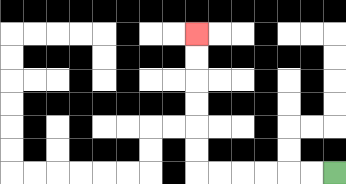{'start': '[14, 7]', 'end': '[8, 1]', 'path_directions': 'L,L,L,L,L,L,U,U,U,U,U,U', 'path_coordinates': '[[14, 7], [13, 7], [12, 7], [11, 7], [10, 7], [9, 7], [8, 7], [8, 6], [8, 5], [8, 4], [8, 3], [8, 2], [8, 1]]'}